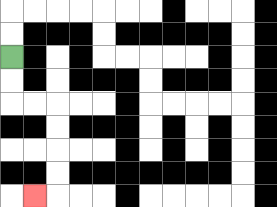{'start': '[0, 2]', 'end': '[1, 8]', 'path_directions': 'D,D,R,R,D,D,D,D,L', 'path_coordinates': '[[0, 2], [0, 3], [0, 4], [1, 4], [2, 4], [2, 5], [2, 6], [2, 7], [2, 8], [1, 8]]'}